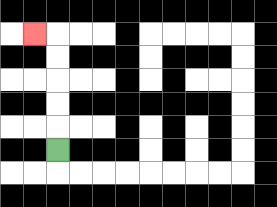{'start': '[2, 6]', 'end': '[1, 1]', 'path_directions': 'U,U,U,U,U,L', 'path_coordinates': '[[2, 6], [2, 5], [2, 4], [2, 3], [2, 2], [2, 1], [1, 1]]'}